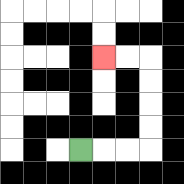{'start': '[3, 6]', 'end': '[4, 2]', 'path_directions': 'R,R,R,U,U,U,U,L,L', 'path_coordinates': '[[3, 6], [4, 6], [5, 6], [6, 6], [6, 5], [6, 4], [6, 3], [6, 2], [5, 2], [4, 2]]'}